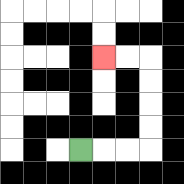{'start': '[3, 6]', 'end': '[4, 2]', 'path_directions': 'R,R,R,U,U,U,U,L,L', 'path_coordinates': '[[3, 6], [4, 6], [5, 6], [6, 6], [6, 5], [6, 4], [6, 3], [6, 2], [5, 2], [4, 2]]'}